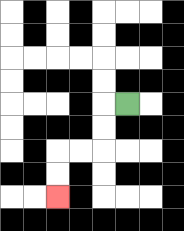{'start': '[5, 4]', 'end': '[2, 8]', 'path_directions': 'L,D,D,L,L,D,D', 'path_coordinates': '[[5, 4], [4, 4], [4, 5], [4, 6], [3, 6], [2, 6], [2, 7], [2, 8]]'}